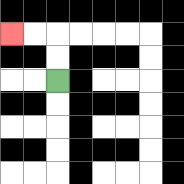{'start': '[2, 3]', 'end': '[0, 1]', 'path_directions': 'U,U,L,L', 'path_coordinates': '[[2, 3], [2, 2], [2, 1], [1, 1], [0, 1]]'}